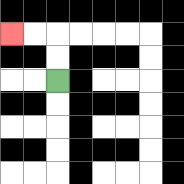{'start': '[2, 3]', 'end': '[0, 1]', 'path_directions': 'U,U,L,L', 'path_coordinates': '[[2, 3], [2, 2], [2, 1], [1, 1], [0, 1]]'}